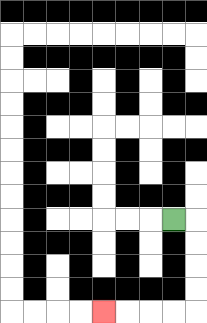{'start': '[7, 9]', 'end': '[4, 13]', 'path_directions': 'R,D,D,D,D,L,L,L,L', 'path_coordinates': '[[7, 9], [8, 9], [8, 10], [8, 11], [8, 12], [8, 13], [7, 13], [6, 13], [5, 13], [4, 13]]'}